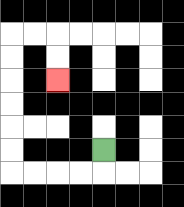{'start': '[4, 6]', 'end': '[2, 3]', 'path_directions': 'D,L,L,L,L,U,U,U,U,U,U,R,R,D,D', 'path_coordinates': '[[4, 6], [4, 7], [3, 7], [2, 7], [1, 7], [0, 7], [0, 6], [0, 5], [0, 4], [0, 3], [0, 2], [0, 1], [1, 1], [2, 1], [2, 2], [2, 3]]'}